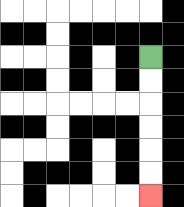{'start': '[6, 2]', 'end': '[6, 8]', 'path_directions': 'D,D,D,D,D,D', 'path_coordinates': '[[6, 2], [6, 3], [6, 4], [6, 5], [6, 6], [6, 7], [6, 8]]'}